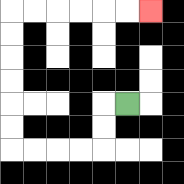{'start': '[5, 4]', 'end': '[6, 0]', 'path_directions': 'L,D,D,L,L,L,L,U,U,U,U,U,U,R,R,R,R,R,R', 'path_coordinates': '[[5, 4], [4, 4], [4, 5], [4, 6], [3, 6], [2, 6], [1, 6], [0, 6], [0, 5], [0, 4], [0, 3], [0, 2], [0, 1], [0, 0], [1, 0], [2, 0], [3, 0], [4, 0], [5, 0], [6, 0]]'}